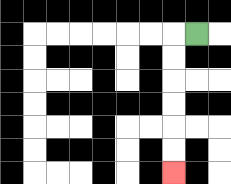{'start': '[8, 1]', 'end': '[7, 7]', 'path_directions': 'L,D,D,D,D,D,D', 'path_coordinates': '[[8, 1], [7, 1], [7, 2], [7, 3], [7, 4], [7, 5], [7, 6], [7, 7]]'}